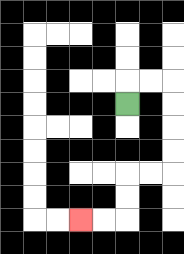{'start': '[5, 4]', 'end': '[3, 9]', 'path_directions': 'U,R,R,D,D,D,D,L,L,D,D,L,L', 'path_coordinates': '[[5, 4], [5, 3], [6, 3], [7, 3], [7, 4], [7, 5], [7, 6], [7, 7], [6, 7], [5, 7], [5, 8], [5, 9], [4, 9], [3, 9]]'}